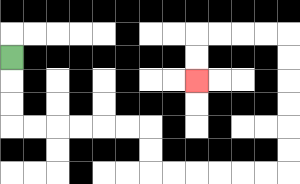{'start': '[0, 2]', 'end': '[8, 3]', 'path_directions': 'D,D,D,R,R,R,R,R,R,D,D,R,R,R,R,R,R,U,U,U,U,U,U,L,L,L,L,D,D', 'path_coordinates': '[[0, 2], [0, 3], [0, 4], [0, 5], [1, 5], [2, 5], [3, 5], [4, 5], [5, 5], [6, 5], [6, 6], [6, 7], [7, 7], [8, 7], [9, 7], [10, 7], [11, 7], [12, 7], [12, 6], [12, 5], [12, 4], [12, 3], [12, 2], [12, 1], [11, 1], [10, 1], [9, 1], [8, 1], [8, 2], [8, 3]]'}